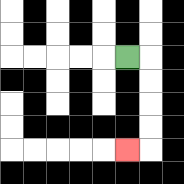{'start': '[5, 2]', 'end': '[5, 6]', 'path_directions': 'R,D,D,D,D,L', 'path_coordinates': '[[5, 2], [6, 2], [6, 3], [6, 4], [6, 5], [6, 6], [5, 6]]'}